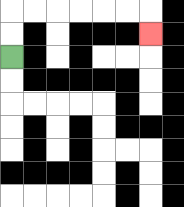{'start': '[0, 2]', 'end': '[6, 1]', 'path_directions': 'U,U,R,R,R,R,R,R,D', 'path_coordinates': '[[0, 2], [0, 1], [0, 0], [1, 0], [2, 0], [3, 0], [4, 0], [5, 0], [6, 0], [6, 1]]'}